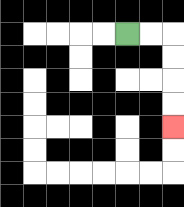{'start': '[5, 1]', 'end': '[7, 5]', 'path_directions': 'R,R,D,D,D,D', 'path_coordinates': '[[5, 1], [6, 1], [7, 1], [7, 2], [7, 3], [7, 4], [7, 5]]'}